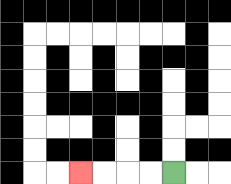{'start': '[7, 7]', 'end': '[3, 7]', 'path_directions': 'L,L,L,L', 'path_coordinates': '[[7, 7], [6, 7], [5, 7], [4, 7], [3, 7]]'}